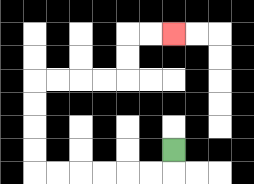{'start': '[7, 6]', 'end': '[7, 1]', 'path_directions': 'D,L,L,L,L,L,L,U,U,U,U,R,R,R,R,U,U,R,R', 'path_coordinates': '[[7, 6], [7, 7], [6, 7], [5, 7], [4, 7], [3, 7], [2, 7], [1, 7], [1, 6], [1, 5], [1, 4], [1, 3], [2, 3], [3, 3], [4, 3], [5, 3], [5, 2], [5, 1], [6, 1], [7, 1]]'}